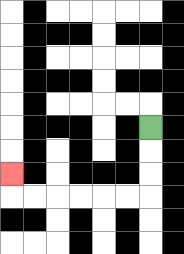{'start': '[6, 5]', 'end': '[0, 7]', 'path_directions': 'D,D,D,L,L,L,L,L,L,U', 'path_coordinates': '[[6, 5], [6, 6], [6, 7], [6, 8], [5, 8], [4, 8], [3, 8], [2, 8], [1, 8], [0, 8], [0, 7]]'}